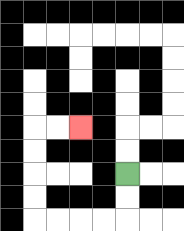{'start': '[5, 7]', 'end': '[3, 5]', 'path_directions': 'D,D,L,L,L,L,U,U,U,U,R,R', 'path_coordinates': '[[5, 7], [5, 8], [5, 9], [4, 9], [3, 9], [2, 9], [1, 9], [1, 8], [1, 7], [1, 6], [1, 5], [2, 5], [3, 5]]'}